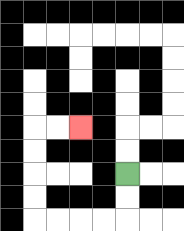{'start': '[5, 7]', 'end': '[3, 5]', 'path_directions': 'D,D,L,L,L,L,U,U,U,U,R,R', 'path_coordinates': '[[5, 7], [5, 8], [5, 9], [4, 9], [3, 9], [2, 9], [1, 9], [1, 8], [1, 7], [1, 6], [1, 5], [2, 5], [3, 5]]'}